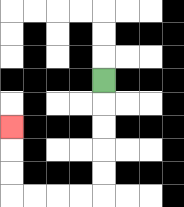{'start': '[4, 3]', 'end': '[0, 5]', 'path_directions': 'D,D,D,D,D,L,L,L,L,U,U,U', 'path_coordinates': '[[4, 3], [4, 4], [4, 5], [4, 6], [4, 7], [4, 8], [3, 8], [2, 8], [1, 8], [0, 8], [0, 7], [0, 6], [0, 5]]'}